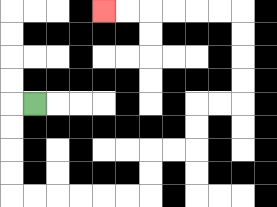{'start': '[1, 4]', 'end': '[4, 0]', 'path_directions': 'L,D,D,D,D,R,R,R,R,R,R,U,U,R,R,U,U,R,R,U,U,U,U,L,L,L,L,L,L', 'path_coordinates': '[[1, 4], [0, 4], [0, 5], [0, 6], [0, 7], [0, 8], [1, 8], [2, 8], [3, 8], [4, 8], [5, 8], [6, 8], [6, 7], [6, 6], [7, 6], [8, 6], [8, 5], [8, 4], [9, 4], [10, 4], [10, 3], [10, 2], [10, 1], [10, 0], [9, 0], [8, 0], [7, 0], [6, 0], [5, 0], [4, 0]]'}